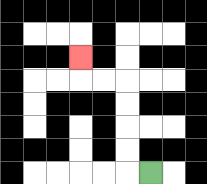{'start': '[6, 7]', 'end': '[3, 2]', 'path_directions': 'L,U,U,U,U,L,L,U', 'path_coordinates': '[[6, 7], [5, 7], [5, 6], [5, 5], [5, 4], [5, 3], [4, 3], [3, 3], [3, 2]]'}